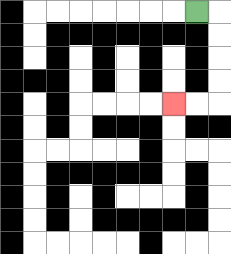{'start': '[8, 0]', 'end': '[7, 4]', 'path_directions': 'R,D,D,D,D,L,L', 'path_coordinates': '[[8, 0], [9, 0], [9, 1], [9, 2], [9, 3], [9, 4], [8, 4], [7, 4]]'}